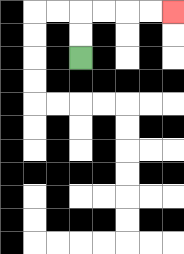{'start': '[3, 2]', 'end': '[7, 0]', 'path_directions': 'U,U,R,R,R,R', 'path_coordinates': '[[3, 2], [3, 1], [3, 0], [4, 0], [5, 0], [6, 0], [7, 0]]'}